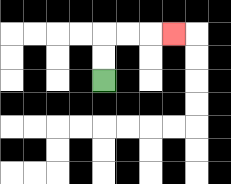{'start': '[4, 3]', 'end': '[7, 1]', 'path_directions': 'U,U,R,R,R', 'path_coordinates': '[[4, 3], [4, 2], [4, 1], [5, 1], [6, 1], [7, 1]]'}